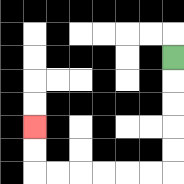{'start': '[7, 2]', 'end': '[1, 5]', 'path_directions': 'D,D,D,D,D,L,L,L,L,L,L,U,U', 'path_coordinates': '[[7, 2], [7, 3], [7, 4], [7, 5], [7, 6], [7, 7], [6, 7], [5, 7], [4, 7], [3, 7], [2, 7], [1, 7], [1, 6], [1, 5]]'}